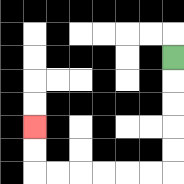{'start': '[7, 2]', 'end': '[1, 5]', 'path_directions': 'D,D,D,D,D,L,L,L,L,L,L,U,U', 'path_coordinates': '[[7, 2], [7, 3], [7, 4], [7, 5], [7, 6], [7, 7], [6, 7], [5, 7], [4, 7], [3, 7], [2, 7], [1, 7], [1, 6], [1, 5]]'}